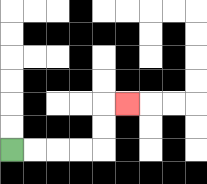{'start': '[0, 6]', 'end': '[5, 4]', 'path_directions': 'R,R,R,R,U,U,R', 'path_coordinates': '[[0, 6], [1, 6], [2, 6], [3, 6], [4, 6], [4, 5], [4, 4], [5, 4]]'}